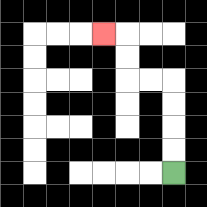{'start': '[7, 7]', 'end': '[4, 1]', 'path_directions': 'U,U,U,U,L,L,U,U,L', 'path_coordinates': '[[7, 7], [7, 6], [7, 5], [7, 4], [7, 3], [6, 3], [5, 3], [5, 2], [5, 1], [4, 1]]'}